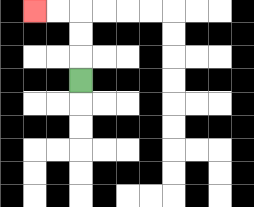{'start': '[3, 3]', 'end': '[1, 0]', 'path_directions': 'U,U,U,L,L', 'path_coordinates': '[[3, 3], [3, 2], [3, 1], [3, 0], [2, 0], [1, 0]]'}